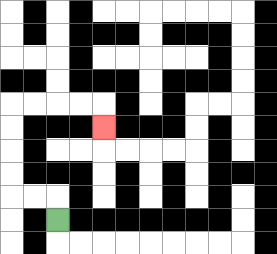{'start': '[2, 9]', 'end': '[4, 5]', 'path_directions': 'U,L,L,U,U,U,U,R,R,R,R,D', 'path_coordinates': '[[2, 9], [2, 8], [1, 8], [0, 8], [0, 7], [0, 6], [0, 5], [0, 4], [1, 4], [2, 4], [3, 4], [4, 4], [4, 5]]'}